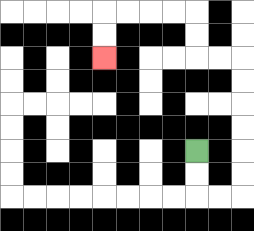{'start': '[8, 6]', 'end': '[4, 2]', 'path_directions': 'D,D,R,R,U,U,U,U,U,U,L,L,U,U,L,L,L,L,D,D', 'path_coordinates': '[[8, 6], [8, 7], [8, 8], [9, 8], [10, 8], [10, 7], [10, 6], [10, 5], [10, 4], [10, 3], [10, 2], [9, 2], [8, 2], [8, 1], [8, 0], [7, 0], [6, 0], [5, 0], [4, 0], [4, 1], [4, 2]]'}